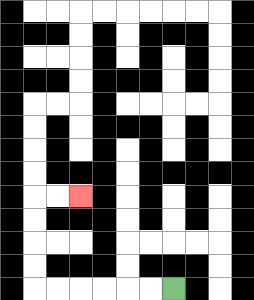{'start': '[7, 12]', 'end': '[3, 8]', 'path_directions': 'L,L,L,L,L,L,U,U,U,U,R,R', 'path_coordinates': '[[7, 12], [6, 12], [5, 12], [4, 12], [3, 12], [2, 12], [1, 12], [1, 11], [1, 10], [1, 9], [1, 8], [2, 8], [3, 8]]'}